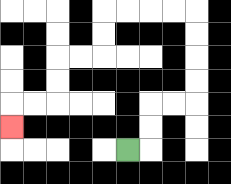{'start': '[5, 6]', 'end': '[0, 5]', 'path_directions': 'R,U,U,R,R,U,U,U,U,L,L,L,L,D,D,L,L,D,D,L,L,D', 'path_coordinates': '[[5, 6], [6, 6], [6, 5], [6, 4], [7, 4], [8, 4], [8, 3], [8, 2], [8, 1], [8, 0], [7, 0], [6, 0], [5, 0], [4, 0], [4, 1], [4, 2], [3, 2], [2, 2], [2, 3], [2, 4], [1, 4], [0, 4], [0, 5]]'}